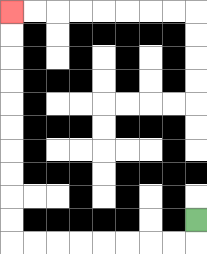{'start': '[8, 9]', 'end': '[0, 0]', 'path_directions': 'D,L,L,L,L,L,L,L,L,U,U,U,U,U,U,U,U,U,U', 'path_coordinates': '[[8, 9], [8, 10], [7, 10], [6, 10], [5, 10], [4, 10], [3, 10], [2, 10], [1, 10], [0, 10], [0, 9], [0, 8], [0, 7], [0, 6], [0, 5], [0, 4], [0, 3], [0, 2], [0, 1], [0, 0]]'}